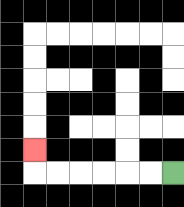{'start': '[7, 7]', 'end': '[1, 6]', 'path_directions': 'L,L,L,L,L,L,U', 'path_coordinates': '[[7, 7], [6, 7], [5, 7], [4, 7], [3, 7], [2, 7], [1, 7], [1, 6]]'}